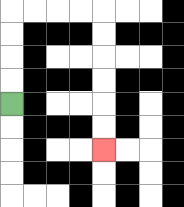{'start': '[0, 4]', 'end': '[4, 6]', 'path_directions': 'U,U,U,U,R,R,R,R,D,D,D,D,D,D', 'path_coordinates': '[[0, 4], [0, 3], [0, 2], [0, 1], [0, 0], [1, 0], [2, 0], [3, 0], [4, 0], [4, 1], [4, 2], [4, 3], [4, 4], [4, 5], [4, 6]]'}